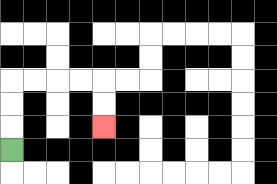{'start': '[0, 6]', 'end': '[4, 5]', 'path_directions': 'U,U,U,R,R,R,R,D,D', 'path_coordinates': '[[0, 6], [0, 5], [0, 4], [0, 3], [1, 3], [2, 3], [3, 3], [4, 3], [4, 4], [4, 5]]'}